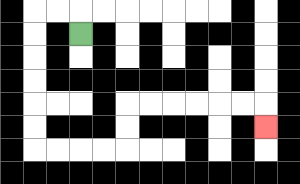{'start': '[3, 1]', 'end': '[11, 5]', 'path_directions': 'U,L,L,D,D,D,D,D,D,R,R,R,R,U,U,R,R,R,R,R,R,D', 'path_coordinates': '[[3, 1], [3, 0], [2, 0], [1, 0], [1, 1], [1, 2], [1, 3], [1, 4], [1, 5], [1, 6], [2, 6], [3, 6], [4, 6], [5, 6], [5, 5], [5, 4], [6, 4], [7, 4], [8, 4], [9, 4], [10, 4], [11, 4], [11, 5]]'}